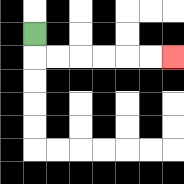{'start': '[1, 1]', 'end': '[7, 2]', 'path_directions': 'D,R,R,R,R,R,R', 'path_coordinates': '[[1, 1], [1, 2], [2, 2], [3, 2], [4, 2], [5, 2], [6, 2], [7, 2]]'}